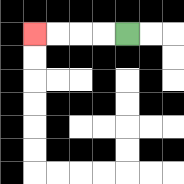{'start': '[5, 1]', 'end': '[1, 1]', 'path_directions': 'L,L,L,L', 'path_coordinates': '[[5, 1], [4, 1], [3, 1], [2, 1], [1, 1]]'}